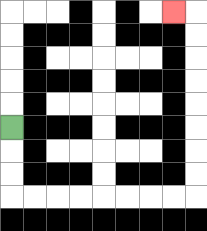{'start': '[0, 5]', 'end': '[7, 0]', 'path_directions': 'D,D,D,R,R,R,R,R,R,R,R,U,U,U,U,U,U,U,U,L', 'path_coordinates': '[[0, 5], [0, 6], [0, 7], [0, 8], [1, 8], [2, 8], [3, 8], [4, 8], [5, 8], [6, 8], [7, 8], [8, 8], [8, 7], [8, 6], [8, 5], [8, 4], [8, 3], [8, 2], [8, 1], [8, 0], [7, 0]]'}